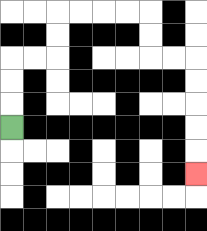{'start': '[0, 5]', 'end': '[8, 7]', 'path_directions': 'U,U,U,R,R,U,U,R,R,R,R,D,D,R,R,D,D,D,D,D', 'path_coordinates': '[[0, 5], [0, 4], [0, 3], [0, 2], [1, 2], [2, 2], [2, 1], [2, 0], [3, 0], [4, 0], [5, 0], [6, 0], [6, 1], [6, 2], [7, 2], [8, 2], [8, 3], [8, 4], [8, 5], [8, 6], [8, 7]]'}